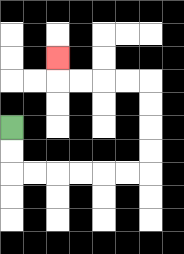{'start': '[0, 5]', 'end': '[2, 2]', 'path_directions': 'D,D,R,R,R,R,R,R,U,U,U,U,L,L,L,L,U', 'path_coordinates': '[[0, 5], [0, 6], [0, 7], [1, 7], [2, 7], [3, 7], [4, 7], [5, 7], [6, 7], [6, 6], [6, 5], [6, 4], [6, 3], [5, 3], [4, 3], [3, 3], [2, 3], [2, 2]]'}